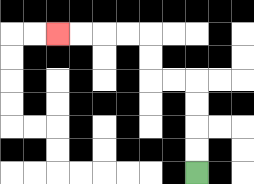{'start': '[8, 7]', 'end': '[2, 1]', 'path_directions': 'U,U,U,U,L,L,U,U,L,L,L,L', 'path_coordinates': '[[8, 7], [8, 6], [8, 5], [8, 4], [8, 3], [7, 3], [6, 3], [6, 2], [6, 1], [5, 1], [4, 1], [3, 1], [2, 1]]'}